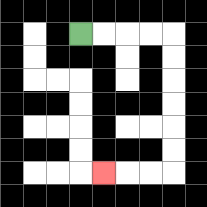{'start': '[3, 1]', 'end': '[4, 7]', 'path_directions': 'R,R,R,R,D,D,D,D,D,D,L,L,L', 'path_coordinates': '[[3, 1], [4, 1], [5, 1], [6, 1], [7, 1], [7, 2], [7, 3], [7, 4], [7, 5], [7, 6], [7, 7], [6, 7], [5, 7], [4, 7]]'}